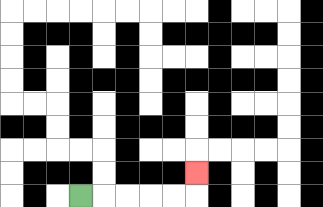{'start': '[3, 8]', 'end': '[8, 7]', 'path_directions': 'R,R,R,R,R,U', 'path_coordinates': '[[3, 8], [4, 8], [5, 8], [6, 8], [7, 8], [8, 8], [8, 7]]'}